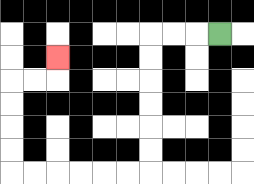{'start': '[9, 1]', 'end': '[2, 2]', 'path_directions': 'L,L,L,D,D,D,D,D,D,L,L,L,L,L,L,U,U,U,U,R,R,U', 'path_coordinates': '[[9, 1], [8, 1], [7, 1], [6, 1], [6, 2], [6, 3], [6, 4], [6, 5], [6, 6], [6, 7], [5, 7], [4, 7], [3, 7], [2, 7], [1, 7], [0, 7], [0, 6], [0, 5], [0, 4], [0, 3], [1, 3], [2, 3], [2, 2]]'}